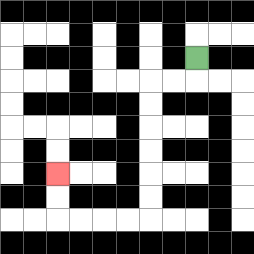{'start': '[8, 2]', 'end': '[2, 7]', 'path_directions': 'D,L,L,D,D,D,D,D,D,L,L,L,L,U,U', 'path_coordinates': '[[8, 2], [8, 3], [7, 3], [6, 3], [6, 4], [6, 5], [6, 6], [6, 7], [6, 8], [6, 9], [5, 9], [4, 9], [3, 9], [2, 9], [2, 8], [2, 7]]'}